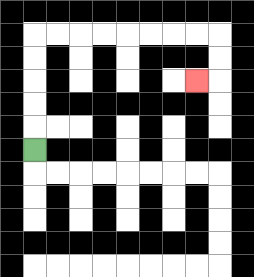{'start': '[1, 6]', 'end': '[8, 3]', 'path_directions': 'U,U,U,U,U,R,R,R,R,R,R,R,R,D,D,L', 'path_coordinates': '[[1, 6], [1, 5], [1, 4], [1, 3], [1, 2], [1, 1], [2, 1], [3, 1], [4, 1], [5, 1], [6, 1], [7, 1], [8, 1], [9, 1], [9, 2], [9, 3], [8, 3]]'}